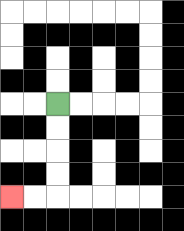{'start': '[2, 4]', 'end': '[0, 8]', 'path_directions': 'D,D,D,D,L,L', 'path_coordinates': '[[2, 4], [2, 5], [2, 6], [2, 7], [2, 8], [1, 8], [0, 8]]'}